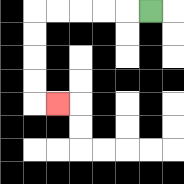{'start': '[6, 0]', 'end': '[2, 4]', 'path_directions': 'L,L,L,L,L,D,D,D,D,R', 'path_coordinates': '[[6, 0], [5, 0], [4, 0], [3, 0], [2, 0], [1, 0], [1, 1], [1, 2], [1, 3], [1, 4], [2, 4]]'}